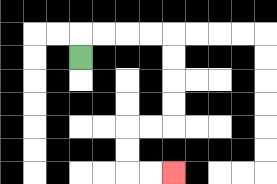{'start': '[3, 2]', 'end': '[7, 7]', 'path_directions': 'U,R,R,R,R,D,D,D,D,L,L,D,D,R,R', 'path_coordinates': '[[3, 2], [3, 1], [4, 1], [5, 1], [6, 1], [7, 1], [7, 2], [7, 3], [7, 4], [7, 5], [6, 5], [5, 5], [5, 6], [5, 7], [6, 7], [7, 7]]'}